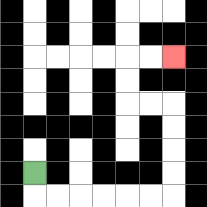{'start': '[1, 7]', 'end': '[7, 2]', 'path_directions': 'D,R,R,R,R,R,R,U,U,U,U,L,L,U,U,R,R', 'path_coordinates': '[[1, 7], [1, 8], [2, 8], [3, 8], [4, 8], [5, 8], [6, 8], [7, 8], [7, 7], [7, 6], [7, 5], [7, 4], [6, 4], [5, 4], [5, 3], [5, 2], [6, 2], [7, 2]]'}